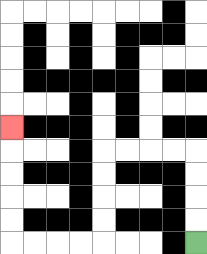{'start': '[8, 10]', 'end': '[0, 5]', 'path_directions': 'U,U,U,U,L,L,L,L,D,D,D,D,L,L,L,L,U,U,U,U,U', 'path_coordinates': '[[8, 10], [8, 9], [8, 8], [8, 7], [8, 6], [7, 6], [6, 6], [5, 6], [4, 6], [4, 7], [4, 8], [4, 9], [4, 10], [3, 10], [2, 10], [1, 10], [0, 10], [0, 9], [0, 8], [0, 7], [0, 6], [0, 5]]'}